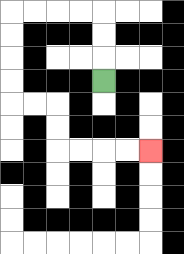{'start': '[4, 3]', 'end': '[6, 6]', 'path_directions': 'U,U,U,L,L,L,L,D,D,D,D,R,R,D,D,R,R,R,R', 'path_coordinates': '[[4, 3], [4, 2], [4, 1], [4, 0], [3, 0], [2, 0], [1, 0], [0, 0], [0, 1], [0, 2], [0, 3], [0, 4], [1, 4], [2, 4], [2, 5], [2, 6], [3, 6], [4, 6], [5, 6], [6, 6]]'}